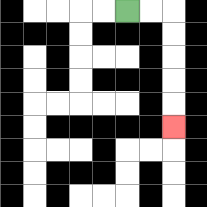{'start': '[5, 0]', 'end': '[7, 5]', 'path_directions': 'R,R,D,D,D,D,D', 'path_coordinates': '[[5, 0], [6, 0], [7, 0], [7, 1], [7, 2], [7, 3], [7, 4], [7, 5]]'}